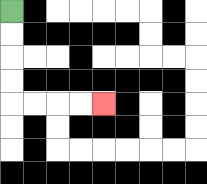{'start': '[0, 0]', 'end': '[4, 4]', 'path_directions': 'D,D,D,D,R,R,R,R', 'path_coordinates': '[[0, 0], [0, 1], [0, 2], [0, 3], [0, 4], [1, 4], [2, 4], [3, 4], [4, 4]]'}